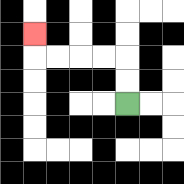{'start': '[5, 4]', 'end': '[1, 1]', 'path_directions': 'U,U,L,L,L,L,U', 'path_coordinates': '[[5, 4], [5, 3], [5, 2], [4, 2], [3, 2], [2, 2], [1, 2], [1, 1]]'}